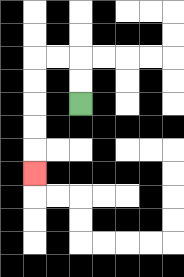{'start': '[3, 4]', 'end': '[1, 7]', 'path_directions': 'U,U,L,L,D,D,D,D,D', 'path_coordinates': '[[3, 4], [3, 3], [3, 2], [2, 2], [1, 2], [1, 3], [1, 4], [1, 5], [1, 6], [1, 7]]'}